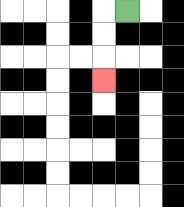{'start': '[5, 0]', 'end': '[4, 3]', 'path_directions': 'L,D,D,D', 'path_coordinates': '[[5, 0], [4, 0], [4, 1], [4, 2], [4, 3]]'}